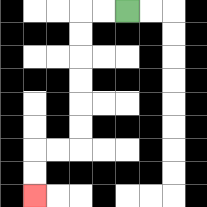{'start': '[5, 0]', 'end': '[1, 8]', 'path_directions': 'L,L,D,D,D,D,D,D,L,L,D,D', 'path_coordinates': '[[5, 0], [4, 0], [3, 0], [3, 1], [3, 2], [3, 3], [3, 4], [3, 5], [3, 6], [2, 6], [1, 6], [1, 7], [1, 8]]'}